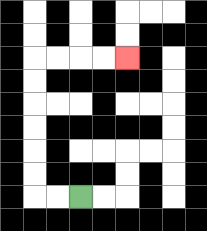{'start': '[3, 8]', 'end': '[5, 2]', 'path_directions': 'L,L,U,U,U,U,U,U,R,R,R,R', 'path_coordinates': '[[3, 8], [2, 8], [1, 8], [1, 7], [1, 6], [1, 5], [1, 4], [1, 3], [1, 2], [2, 2], [3, 2], [4, 2], [5, 2]]'}